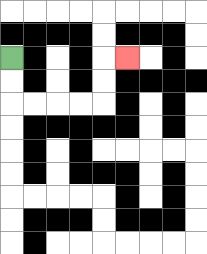{'start': '[0, 2]', 'end': '[5, 2]', 'path_directions': 'D,D,R,R,R,R,U,U,R', 'path_coordinates': '[[0, 2], [0, 3], [0, 4], [1, 4], [2, 4], [3, 4], [4, 4], [4, 3], [4, 2], [5, 2]]'}